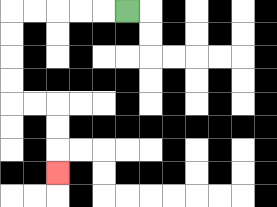{'start': '[5, 0]', 'end': '[2, 7]', 'path_directions': 'L,L,L,L,L,D,D,D,D,R,R,D,D,D', 'path_coordinates': '[[5, 0], [4, 0], [3, 0], [2, 0], [1, 0], [0, 0], [0, 1], [0, 2], [0, 3], [0, 4], [1, 4], [2, 4], [2, 5], [2, 6], [2, 7]]'}